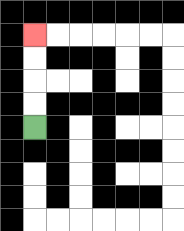{'start': '[1, 5]', 'end': '[1, 1]', 'path_directions': 'U,U,U,U', 'path_coordinates': '[[1, 5], [1, 4], [1, 3], [1, 2], [1, 1]]'}